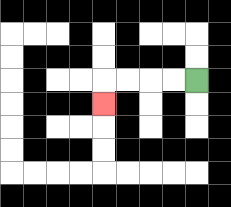{'start': '[8, 3]', 'end': '[4, 4]', 'path_directions': 'L,L,L,L,D', 'path_coordinates': '[[8, 3], [7, 3], [6, 3], [5, 3], [4, 3], [4, 4]]'}